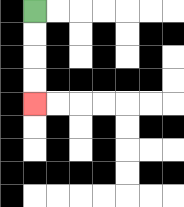{'start': '[1, 0]', 'end': '[1, 4]', 'path_directions': 'D,D,D,D', 'path_coordinates': '[[1, 0], [1, 1], [1, 2], [1, 3], [1, 4]]'}